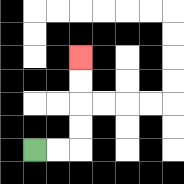{'start': '[1, 6]', 'end': '[3, 2]', 'path_directions': 'R,R,U,U,U,U', 'path_coordinates': '[[1, 6], [2, 6], [3, 6], [3, 5], [3, 4], [3, 3], [3, 2]]'}